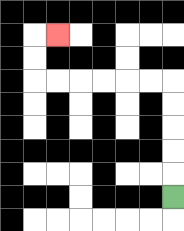{'start': '[7, 8]', 'end': '[2, 1]', 'path_directions': 'U,U,U,U,U,L,L,L,L,L,L,U,U,R', 'path_coordinates': '[[7, 8], [7, 7], [7, 6], [7, 5], [7, 4], [7, 3], [6, 3], [5, 3], [4, 3], [3, 3], [2, 3], [1, 3], [1, 2], [1, 1], [2, 1]]'}